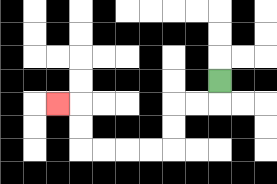{'start': '[9, 3]', 'end': '[2, 4]', 'path_directions': 'D,L,L,D,D,L,L,L,L,U,U,L', 'path_coordinates': '[[9, 3], [9, 4], [8, 4], [7, 4], [7, 5], [7, 6], [6, 6], [5, 6], [4, 6], [3, 6], [3, 5], [3, 4], [2, 4]]'}